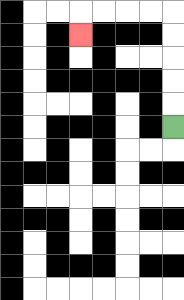{'start': '[7, 5]', 'end': '[3, 1]', 'path_directions': 'U,U,U,U,U,L,L,L,L,D', 'path_coordinates': '[[7, 5], [7, 4], [7, 3], [7, 2], [7, 1], [7, 0], [6, 0], [5, 0], [4, 0], [3, 0], [3, 1]]'}